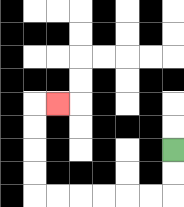{'start': '[7, 6]', 'end': '[2, 4]', 'path_directions': 'D,D,L,L,L,L,L,L,U,U,U,U,R', 'path_coordinates': '[[7, 6], [7, 7], [7, 8], [6, 8], [5, 8], [4, 8], [3, 8], [2, 8], [1, 8], [1, 7], [1, 6], [1, 5], [1, 4], [2, 4]]'}